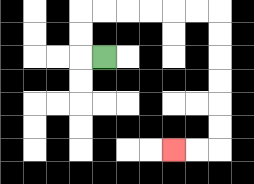{'start': '[4, 2]', 'end': '[7, 6]', 'path_directions': 'L,U,U,R,R,R,R,R,R,D,D,D,D,D,D,L,L', 'path_coordinates': '[[4, 2], [3, 2], [3, 1], [3, 0], [4, 0], [5, 0], [6, 0], [7, 0], [8, 0], [9, 0], [9, 1], [9, 2], [9, 3], [9, 4], [9, 5], [9, 6], [8, 6], [7, 6]]'}